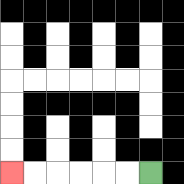{'start': '[6, 7]', 'end': '[0, 7]', 'path_directions': 'L,L,L,L,L,L', 'path_coordinates': '[[6, 7], [5, 7], [4, 7], [3, 7], [2, 7], [1, 7], [0, 7]]'}